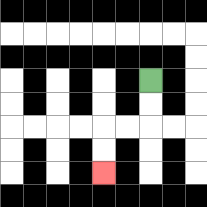{'start': '[6, 3]', 'end': '[4, 7]', 'path_directions': 'D,D,L,L,D,D', 'path_coordinates': '[[6, 3], [6, 4], [6, 5], [5, 5], [4, 5], [4, 6], [4, 7]]'}